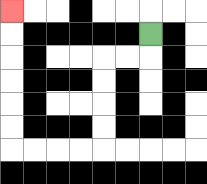{'start': '[6, 1]', 'end': '[0, 0]', 'path_directions': 'D,L,L,D,D,D,D,L,L,L,L,U,U,U,U,U,U', 'path_coordinates': '[[6, 1], [6, 2], [5, 2], [4, 2], [4, 3], [4, 4], [4, 5], [4, 6], [3, 6], [2, 6], [1, 6], [0, 6], [0, 5], [0, 4], [0, 3], [0, 2], [0, 1], [0, 0]]'}